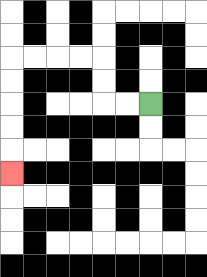{'start': '[6, 4]', 'end': '[0, 7]', 'path_directions': 'L,L,U,U,L,L,L,L,D,D,D,D,D', 'path_coordinates': '[[6, 4], [5, 4], [4, 4], [4, 3], [4, 2], [3, 2], [2, 2], [1, 2], [0, 2], [0, 3], [0, 4], [0, 5], [0, 6], [0, 7]]'}